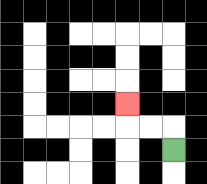{'start': '[7, 6]', 'end': '[5, 4]', 'path_directions': 'U,L,L,U', 'path_coordinates': '[[7, 6], [7, 5], [6, 5], [5, 5], [5, 4]]'}